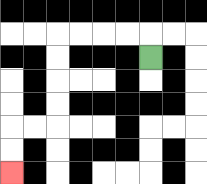{'start': '[6, 2]', 'end': '[0, 7]', 'path_directions': 'U,L,L,L,L,D,D,D,D,L,L,D,D', 'path_coordinates': '[[6, 2], [6, 1], [5, 1], [4, 1], [3, 1], [2, 1], [2, 2], [2, 3], [2, 4], [2, 5], [1, 5], [0, 5], [0, 6], [0, 7]]'}